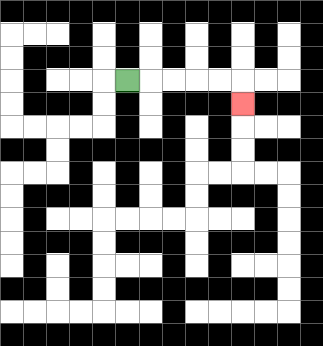{'start': '[5, 3]', 'end': '[10, 4]', 'path_directions': 'R,R,R,R,R,D', 'path_coordinates': '[[5, 3], [6, 3], [7, 3], [8, 3], [9, 3], [10, 3], [10, 4]]'}